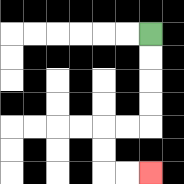{'start': '[6, 1]', 'end': '[6, 7]', 'path_directions': 'D,D,D,D,L,L,D,D,R,R', 'path_coordinates': '[[6, 1], [6, 2], [6, 3], [6, 4], [6, 5], [5, 5], [4, 5], [4, 6], [4, 7], [5, 7], [6, 7]]'}